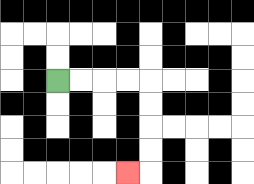{'start': '[2, 3]', 'end': '[5, 7]', 'path_directions': 'R,R,R,R,D,D,D,D,L', 'path_coordinates': '[[2, 3], [3, 3], [4, 3], [5, 3], [6, 3], [6, 4], [6, 5], [6, 6], [6, 7], [5, 7]]'}